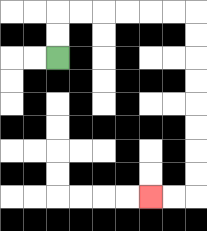{'start': '[2, 2]', 'end': '[6, 8]', 'path_directions': 'U,U,R,R,R,R,R,R,D,D,D,D,D,D,D,D,L,L', 'path_coordinates': '[[2, 2], [2, 1], [2, 0], [3, 0], [4, 0], [5, 0], [6, 0], [7, 0], [8, 0], [8, 1], [8, 2], [8, 3], [8, 4], [8, 5], [8, 6], [8, 7], [8, 8], [7, 8], [6, 8]]'}